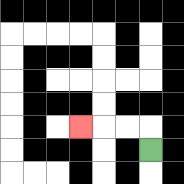{'start': '[6, 6]', 'end': '[3, 5]', 'path_directions': 'U,L,L,L', 'path_coordinates': '[[6, 6], [6, 5], [5, 5], [4, 5], [3, 5]]'}